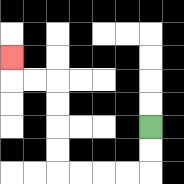{'start': '[6, 5]', 'end': '[0, 2]', 'path_directions': 'D,D,L,L,L,L,U,U,U,U,L,L,U', 'path_coordinates': '[[6, 5], [6, 6], [6, 7], [5, 7], [4, 7], [3, 7], [2, 7], [2, 6], [2, 5], [2, 4], [2, 3], [1, 3], [0, 3], [0, 2]]'}